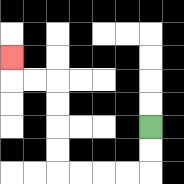{'start': '[6, 5]', 'end': '[0, 2]', 'path_directions': 'D,D,L,L,L,L,U,U,U,U,L,L,U', 'path_coordinates': '[[6, 5], [6, 6], [6, 7], [5, 7], [4, 7], [3, 7], [2, 7], [2, 6], [2, 5], [2, 4], [2, 3], [1, 3], [0, 3], [0, 2]]'}